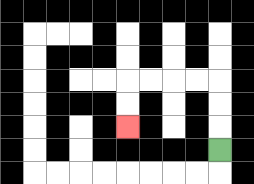{'start': '[9, 6]', 'end': '[5, 5]', 'path_directions': 'U,U,U,L,L,L,L,D,D', 'path_coordinates': '[[9, 6], [9, 5], [9, 4], [9, 3], [8, 3], [7, 3], [6, 3], [5, 3], [5, 4], [5, 5]]'}